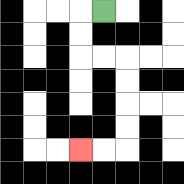{'start': '[4, 0]', 'end': '[3, 6]', 'path_directions': 'L,D,D,R,R,D,D,D,D,L,L', 'path_coordinates': '[[4, 0], [3, 0], [3, 1], [3, 2], [4, 2], [5, 2], [5, 3], [5, 4], [5, 5], [5, 6], [4, 6], [3, 6]]'}